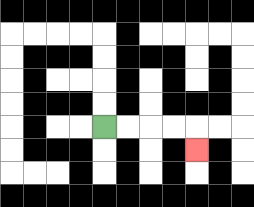{'start': '[4, 5]', 'end': '[8, 6]', 'path_directions': 'R,R,R,R,D', 'path_coordinates': '[[4, 5], [5, 5], [6, 5], [7, 5], [8, 5], [8, 6]]'}